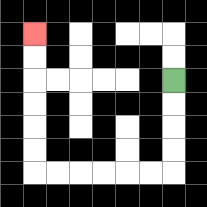{'start': '[7, 3]', 'end': '[1, 1]', 'path_directions': 'D,D,D,D,L,L,L,L,L,L,U,U,U,U,U,U', 'path_coordinates': '[[7, 3], [7, 4], [7, 5], [7, 6], [7, 7], [6, 7], [5, 7], [4, 7], [3, 7], [2, 7], [1, 7], [1, 6], [1, 5], [1, 4], [1, 3], [1, 2], [1, 1]]'}